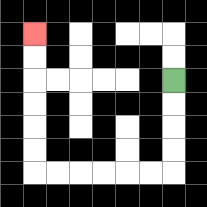{'start': '[7, 3]', 'end': '[1, 1]', 'path_directions': 'D,D,D,D,L,L,L,L,L,L,U,U,U,U,U,U', 'path_coordinates': '[[7, 3], [7, 4], [7, 5], [7, 6], [7, 7], [6, 7], [5, 7], [4, 7], [3, 7], [2, 7], [1, 7], [1, 6], [1, 5], [1, 4], [1, 3], [1, 2], [1, 1]]'}